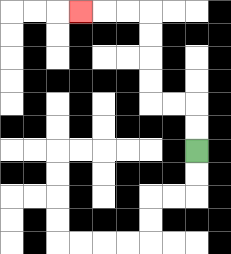{'start': '[8, 6]', 'end': '[3, 0]', 'path_directions': 'U,U,L,L,U,U,U,U,L,L,L', 'path_coordinates': '[[8, 6], [8, 5], [8, 4], [7, 4], [6, 4], [6, 3], [6, 2], [6, 1], [6, 0], [5, 0], [4, 0], [3, 0]]'}